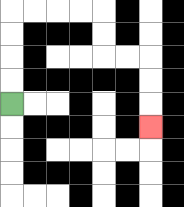{'start': '[0, 4]', 'end': '[6, 5]', 'path_directions': 'U,U,U,U,R,R,R,R,D,D,R,R,D,D,D', 'path_coordinates': '[[0, 4], [0, 3], [0, 2], [0, 1], [0, 0], [1, 0], [2, 0], [3, 0], [4, 0], [4, 1], [4, 2], [5, 2], [6, 2], [6, 3], [6, 4], [6, 5]]'}